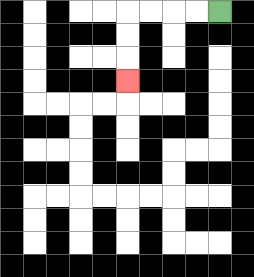{'start': '[9, 0]', 'end': '[5, 3]', 'path_directions': 'L,L,L,L,D,D,D', 'path_coordinates': '[[9, 0], [8, 0], [7, 0], [6, 0], [5, 0], [5, 1], [5, 2], [5, 3]]'}